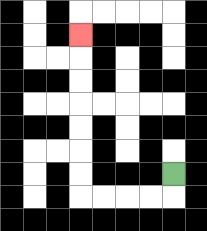{'start': '[7, 7]', 'end': '[3, 1]', 'path_directions': 'D,L,L,L,L,U,U,U,U,U,U,U', 'path_coordinates': '[[7, 7], [7, 8], [6, 8], [5, 8], [4, 8], [3, 8], [3, 7], [3, 6], [3, 5], [3, 4], [3, 3], [3, 2], [3, 1]]'}